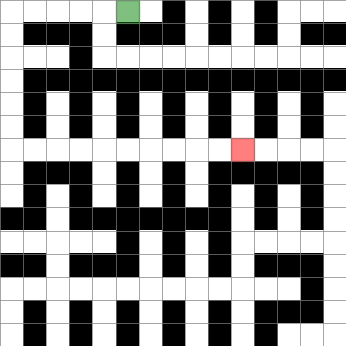{'start': '[5, 0]', 'end': '[10, 6]', 'path_directions': 'L,L,L,L,L,D,D,D,D,D,D,R,R,R,R,R,R,R,R,R,R', 'path_coordinates': '[[5, 0], [4, 0], [3, 0], [2, 0], [1, 0], [0, 0], [0, 1], [0, 2], [0, 3], [0, 4], [0, 5], [0, 6], [1, 6], [2, 6], [3, 6], [4, 6], [5, 6], [6, 6], [7, 6], [8, 6], [9, 6], [10, 6]]'}